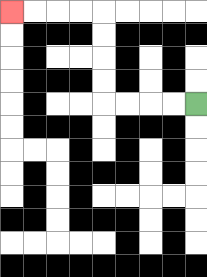{'start': '[8, 4]', 'end': '[0, 0]', 'path_directions': 'L,L,L,L,U,U,U,U,L,L,L,L', 'path_coordinates': '[[8, 4], [7, 4], [6, 4], [5, 4], [4, 4], [4, 3], [4, 2], [4, 1], [4, 0], [3, 0], [2, 0], [1, 0], [0, 0]]'}